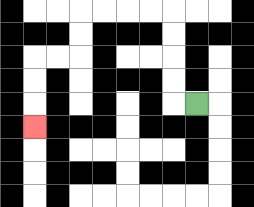{'start': '[8, 4]', 'end': '[1, 5]', 'path_directions': 'L,U,U,U,U,L,L,L,L,D,D,L,L,D,D,D', 'path_coordinates': '[[8, 4], [7, 4], [7, 3], [7, 2], [7, 1], [7, 0], [6, 0], [5, 0], [4, 0], [3, 0], [3, 1], [3, 2], [2, 2], [1, 2], [1, 3], [1, 4], [1, 5]]'}